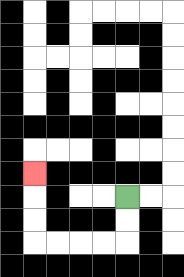{'start': '[5, 8]', 'end': '[1, 7]', 'path_directions': 'D,D,L,L,L,L,U,U,U', 'path_coordinates': '[[5, 8], [5, 9], [5, 10], [4, 10], [3, 10], [2, 10], [1, 10], [1, 9], [1, 8], [1, 7]]'}